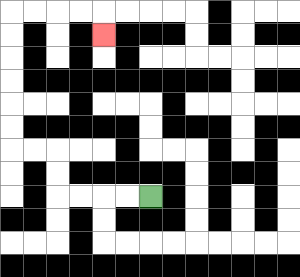{'start': '[6, 8]', 'end': '[4, 1]', 'path_directions': 'L,L,L,L,U,U,L,L,U,U,U,U,U,U,R,R,R,R,D', 'path_coordinates': '[[6, 8], [5, 8], [4, 8], [3, 8], [2, 8], [2, 7], [2, 6], [1, 6], [0, 6], [0, 5], [0, 4], [0, 3], [0, 2], [0, 1], [0, 0], [1, 0], [2, 0], [3, 0], [4, 0], [4, 1]]'}